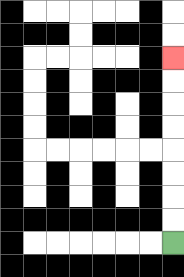{'start': '[7, 10]', 'end': '[7, 2]', 'path_directions': 'U,U,U,U,U,U,U,U', 'path_coordinates': '[[7, 10], [7, 9], [7, 8], [7, 7], [7, 6], [7, 5], [7, 4], [7, 3], [7, 2]]'}